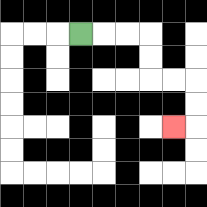{'start': '[3, 1]', 'end': '[7, 5]', 'path_directions': 'R,R,R,D,D,R,R,D,D,L', 'path_coordinates': '[[3, 1], [4, 1], [5, 1], [6, 1], [6, 2], [6, 3], [7, 3], [8, 3], [8, 4], [8, 5], [7, 5]]'}